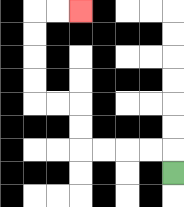{'start': '[7, 7]', 'end': '[3, 0]', 'path_directions': 'U,L,L,L,L,U,U,L,L,U,U,U,U,R,R', 'path_coordinates': '[[7, 7], [7, 6], [6, 6], [5, 6], [4, 6], [3, 6], [3, 5], [3, 4], [2, 4], [1, 4], [1, 3], [1, 2], [1, 1], [1, 0], [2, 0], [3, 0]]'}